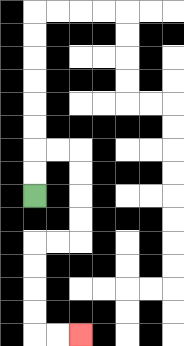{'start': '[1, 8]', 'end': '[3, 14]', 'path_directions': 'U,U,R,R,D,D,D,D,L,L,D,D,D,D,R,R', 'path_coordinates': '[[1, 8], [1, 7], [1, 6], [2, 6], [3, 6], [3, 7], [3, 8], [3, 9], [3, 10], [2, 10], [1, 10], [1, 11], [1, 12], [1, 13], [1, 14], [2, 14], [3, 14]]'}